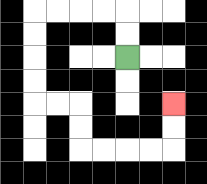{'start': '[5, 2]', 'end': '[7, 4]', 'path_directions': 'U,U,L,L,L,L,D,D,D,D,R,R,D,D,R,R,R,R,U,U', 'path_coordinates': '[[5, 2], [5, 1], [5, 0], [4, 0], [3, 0], [2, 0], [1, 0], [1, 1], [1, 2], [1, 3], [1, 4], [2, 4], [3, 4], [3, 5], [3, 6], [4, 6], [5, 6], [6, 6], [7, 6], [7, 5], [7, 4]]'}